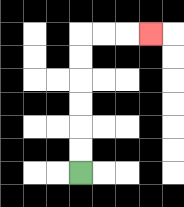{'start': '[3, 7]', 'end': '[6, 1]', 'path_directions': 'U,U,U,U,U,U,R,R,R', 'path_coordinates': '[[3, 7], [3, 6], [3, 5], [3, 4], [3, 3], [3, 2], [3, 1], [4, 1], [5, 1], [6, 1]]'}